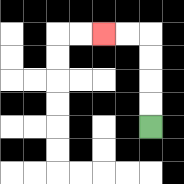{'start': '[6, 5]', 'end': '[4, 1]', 'path_directions': 'U,U,U,U,L,L', 'path_coordinates': '[[6, 5], [6, 4], [6, 3], [6, 2], [6, 1], [5, 1], [4, 1]]'}